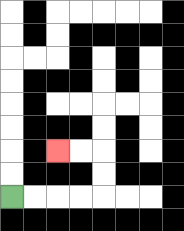{'start': '[0, 8]', 'end': '[2, 6]', 'path_directions': 'R,R,R,R,U,U,L,L', 'path_coordinates': '[[0, 8], [1, 8], [2, 8], [3, 8], [4, 8], [4, 7], [4, 6], [3, 6], [2, 6]]'}